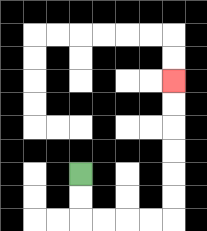{'start': '[3, 7]', 'end': '[7, 3]', 'path_directions': 'D,D,R,R,R,R,U,U,U,U,U,U', 'path_coordinates': '[[3, 7], [3, 8], [3, 9], [4, 9], [5, 9], [6, 9], [7, 9], [7, 8], [7, 7], [7, 6], [7, 5], [7, 4], [7, 3]]'}